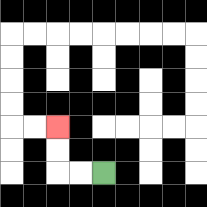{'start': '[4, 7]', 'end': '[2, 5]', 'path_directions': 'L,L,U,U', 'path_coordinates': '[[4, 7], [3, 7], [2, 7], [2, 6], [2, 5]]'}